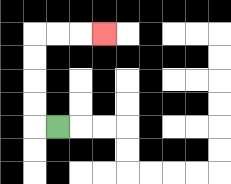{'start': '[2, 5]', 'end': '[4, 1]', 'path_directions': 'L,U,U,U,U,R,R,R', 'path_coordinates': '[[2, 5], [1, 5], [1, 4], [1, 3], [1, 2], [1, 1], [2, 1], [3, 1], [4, 1]]'}